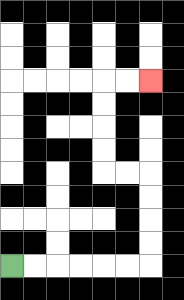{'start': '[0, 11]', 'end': '[6, 3]', 'path_directions': 'R,R,R,R,R,R,U,U,U,U,L,L,U,U,U,U,R,R', 'path_coordinates': '[[0, 11], [1, 11], [2, 11], [3, 11], [4, 11], [5, 11], [6, 11], [6, 10], [6, 9], [6, 8], [6, 7], [5, 7], [4, 7], [4, 6], [4, 5], [4, 4], [4, 3], [5, 3], [6, 3]]'}